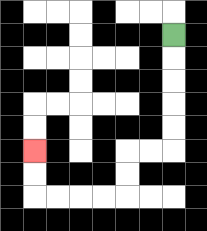{'start': '[7, 1]', 'end': '[1, 6]', 'path_directions': 'D,D,D,D,D,L,L,D,D,L,L,L,L,U,U', 'path_coordinates': '[[7, 1], [7, 2], [7, 3], [7, 4], [7, 5], [7, 6], [6, 6], [5, 6], [5, 7], [5, 8], [4, 8], [3, 8], [2, 8], [1, 8], [1, 7], [1, 6]]'}